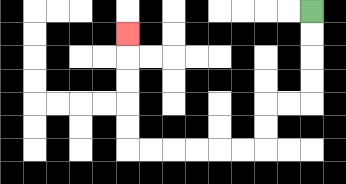{'start': '[13, 0]', 'end': '[5, 1]', 'path_directions': 'D,D,D,D,L,L,D,D,L,L,L,L,L,L,U,U,U,U,U', 'path_coordinates': '[[13, 0], [13, 1], [13, 2], [13, 3], [13, 4], [12, 4], [11, 4], [11, 5], [11, 6], [10, 6], [9, 6], [8, 6], [7, 6], [6, 6], [5, 6], [5, 5], [5, 4], [5, 3], [5, 2], [5, 1]]'}